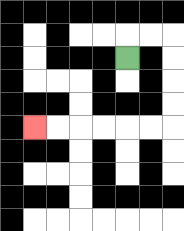{'start': '[5, 2]', 'end': '[1, 5]', 'path_directions': 'U,R,R,D,D,D,D,L,L,L,L,L,L', 'path_coordinates': '[[5, 2], [5, 1], [6, 1], [7, 1], [7, 2], [7, 3], [7, 4], [7, 5], [6, 5], [5, 5], [4, 5], [3, 5], [2, 5], [1, 5]]'}